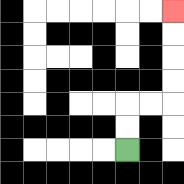{'start': '[5, 6]', 'end': '[7, 0]', 'path_directions': 'U,U,R,R,U,U,U,U', 'path_coordinates': '[[5, 6], [5, 5], [5, 4], [6, 4], [7, 4], [7, 3], [7, 2], [7, 1], [7, 0]]'}